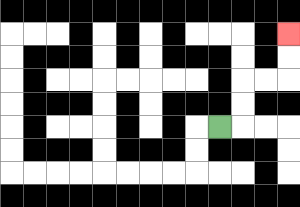{'start': '[9, 5]', 'end': '[12, 1]', 'path_directions': 'R,U,U,R,R,U,U', 'path_coordinates': '[[9, 5], [10, 5], [10, 4], [10, 3], [11, 3], [12, 3], [12, 2], [12, 1]]'}